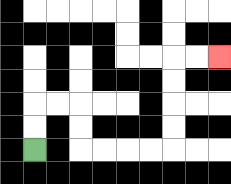{'start': '[1, 6]', 'end': '[9, 2]', 'path_directions': 'U,U,R,R,D,D,R,R,R,R,U,U,U,U,R,R', 'path_coordinates': '[[1, 6], [1, 5], [1, 4], [2, 4], [3, 4], [3, 5], [3, 6], [4, 6], [5, 6], [6, 6], [7, 6], [7, 5], [7, 4], [7, 3], [7, 2], [8, 2], [9, 2]]'}